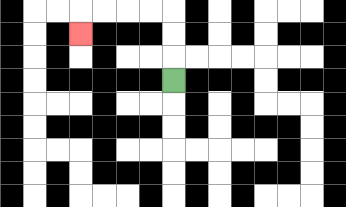{'start': '[7, 3]', 'end': '[3, 1]', 'path_directions': 'U,U,U,L,L,L,L,D', 'path_coordinates': '[[7, 3], [7, 2], [7, 1], [7, 0], [6, 0], [5, 0], [4, 0], [3, 0], [3, 1]]'}